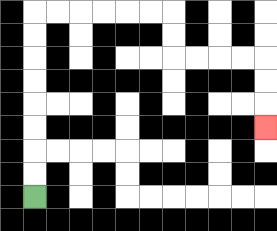{'start': '[1, 8]', 'end': '[11, 5]', 'path_directions': 'U,U,U,U,U,U,U,U,R,R,R,R,R,R,D,D,R,R,R,R,D,D,D', 'path_coordinates': '[[1, 8], [1, 7], [1, 6], [1, 5], [1, 4], [1, 3], [1, 2], [1, 1], [1, 0], [2, 0], [3, 0], [4, 0], [5, 0], [6, 0], [7, 0], [7, 1], [7, 2], [8, 2], [9, 2], [10, 2], [11, 2], [11, 3], [11, 4], [11, 5]]'}